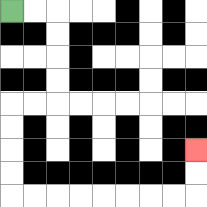{'start': '[0, 0]', 'end': '[8, 6]', 'path_directions': 'R,R,D,D,D,D,L,L,D,D,D,D,R,R,R,R,R,R,R,R,U,U', 'path_coordinates': '[[0, 0], [1, 0], [2, 0], [2, 1], [2, 2], [2, 3], [2, 4], [1, 4], [0, 4], [0, 5], [0, 6], [0, 7], [0, 8], [1, 8], [2, 8], [3, 8], [4, 8], [5, 8], [6, 8], [7, 8], [8, 8], [8, 7], [8, 6]]'}